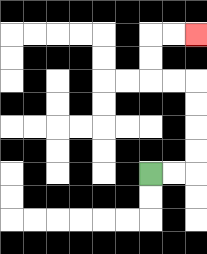{'start': '[6, 7]', 'end': '[8, 1]', 'path_directions': 'R,R,U,U,U,U,L,L,U,U,R,R', 'path_coordinates': '[[6, 7], [7, 7], [8, 7], [8, 6], [8, 5], [8, 4], [8, 3], [7, 3], [6, 3], [6, 2], [6, 1], [7, 1], [8, 1]]'}